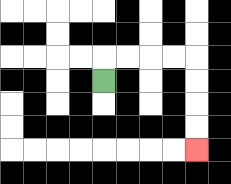{'start': '[4, 3]', 'end': '[8, 6]', 'path_directions': 'U,R,R,R,R,D,D,D,D', 'path_coordinates': '[[4, 3], [4, 2], [5, 2], [6, 2], [7, 2], [8, 2], [8, 3], [8, 4], [8, 5], [8, 6]]'}